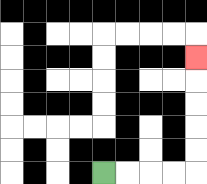{'start': '[4, 7]', 'end': '[8, 2]', 'path_directions': 'R,R,R,R,U,U,U,U,U', 'path_coordinates': '[[4, 7], [5, 7], [6, 7], [7, 7], [8, 7], [8, 6], [8, 5], [8, 4], [8, 3], [8, 2]]'}